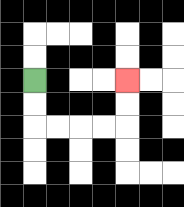{'start': '[1, 3]', 'end': '[5, 3]', 'path_directions': 'D,D,R,R,R,R,U,U', 'path_coordinates': '[[1, 3], [1, 4], [1, 5], [2, 5], [3, 5], [4, 5], [5, 5], [5, 4], [5, 3]]'}